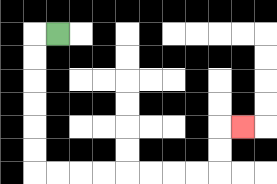{'start': '[2, 1]', 'end': '[10, 5]', 'path_directions': 'L,D,D,D,D,D,D,R,R,R,R,R,R,R,R,U,U,R', 'path_coordinates': '[[2, 1], [1, 1], [1, 2], [1, 3], [1, 4], [1, 5], [1, 6], [1, 7], [2, 7], [3, 7], [4, 7], [5, 7], [6, 7], [7, 7], [8, 7], [9, 7], [9, 6], [9, 5], [10, 5]]'}